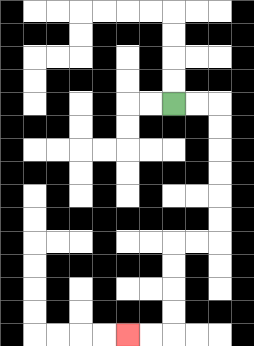{'start': '[7, 4]', 'end': '[5, 14]', 'path_directions': 'R,R,D,D,D,D,D,D,L,L,D,D,D,D,L,L', 'path_coordinates': '[[7, 4], [8, 4], [9, 4], [9, 5], [9, 6], [9, 7], [9, 8], [9, 9], [9, 10], [8, 10], [7, 10], [7, 11], [7, 12], [7, 13], [7, 14], [6, 14], [5, 14]]'}